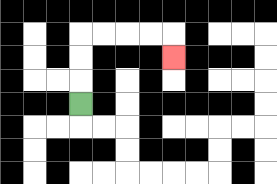{'start': '[3, 4]', 'end': '[7, 2]', 'path_directions': 'U,U,U,R,R,R,R,D', 'path_coordinates': '[[3, 4], [3, 3], [3, 2], [3, 1], [4, 1], [5, 1], [6, 1], [7, 1], [7, 2]]'}